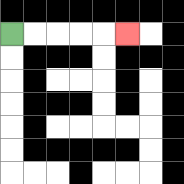{'start': '[0, 1]', 'end': '[5, 1]', 'path_directions': 'R,R,R,R,R', 'path_coordinates': '[[0, 1], [1, 1], [2, 1], [3, 1], [4, 1], [5, 1]]'}